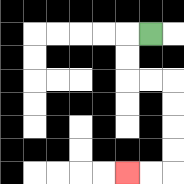{'start': '[6, 1]', 'end': '[5, 7]', 'path_directions': 'L,D,D,R,R,D,D,D,D,L,L', 'path_coordinates': '[[6, 1], [5, 1], [5, 2], [5, 3], [6, 3], [7, 3], [7, 4], [7, 5], [7, 6], [7, 7], [6, 7], [5, 7]]'}